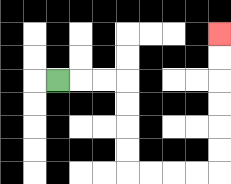{'start': '[2, 3]', 'end': '[9, 1]', 'path_directions': 'R,R,R,D,D,D,D,R,R,R,R,U,U,U,U,U,U', 'path_coordinates': '[[2, 3], [3, 3], [4, 3], [5, 3], [5, 4], [5, 5], [5, 6], [5, 7], [6, 7], [7, 7], [8, 7], [9, 7], [9, 6], [9, 5], [9, 4], [9, 3], [9, 2], [9, 1]]'}